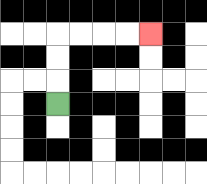{'start': '[2, 4]', 'end': '[6, 1]', 'path_directions': 'U,U,U,R,R,R,R', 'path_coordinates': '[[2, 4], [2, 3], [2, 2], [2, 1], [3, 1], [4, 1], [5, 1], [6, 1]]'}